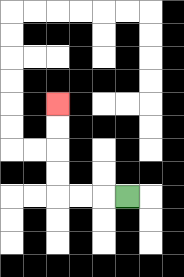{'start': '[5, 8]', 'end': '[2, 4]', 'path_directions': 'L,L,L,U,U,U,U', 'path_coordinates': '[[5, 8], [4, 8], [3, 8], [2, 8], [2, 7], [2, 6], [2, 5], [2, 4]]'}